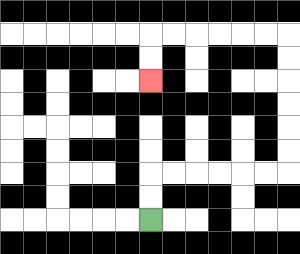{'start': '[6, 9]', 'end': '[6, 3]', 'path_directions': 'U,U,R,R,R,R,R,R,U,U,U,U,U,U,L,L,L,L,L,L,D,D', 'path_coordinates': '[[6, 9], [6, 8], [6, 7], [7, 7], [8, 7], [9, 7], [10, 7], [11, 7], [12, 7], [12, 6], [12, 5], [12, 4], [12, 3], [12, 2], [12, 1], [11, 1], [10, 1], [9, 1], [8, 1], [7, 1], [6, 1], [6, 2], [6, 3]]'}